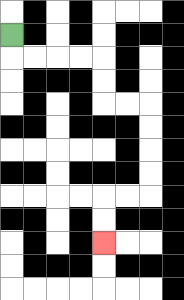{'start': '[0, 1]', 'end': '[4, 10]', 'path_directions': 'D,R,R,R,R,D,D,R,R,D,D,D,D,L,L,D,D', 'path_coordinates': '[[0, 1], [0, 2], [1, 2], [2, 2], [3, 2], [4, 2], [4, 3], [4, 4], [5, 4], [6, 4], [6, 5], [6, 6], [6, 7], [6, 8], [5, 8], [4, 8], [4, 9], [4, 10]]'}